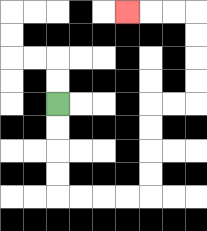{'start': '[2, 4]', 'end': '[5, 0]', 'path_directions': 'D,D,D,D,R,R,R,R,U,U,U,U,R,R,U,U,U,U,L,L,L', 'path_coordinates': '[[2, 4], [2, 5], [2, 6], [2, 7], [2, 8], [3, 8], [4, 8], [5, 8], [6, 8], [6, 7], [6, 6], [6, 5], [6, 4], [7, 4], [8, 4], [8, 3], [8, 2], [8, 1], [8, 0], [7, 0], [6, 0], [5, 0]]'}